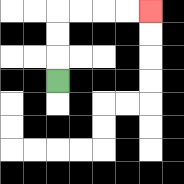{'start': '[2, 3]', 'end': '[6, 0]', 'path_directions': 'U,U,U,R,R,R,R', 'path_coordinates': '[[2, 3], [2, 2], [2, 1], [2, 0], [3, 0], [4, 0], [5, 0], [6, 0]]'}